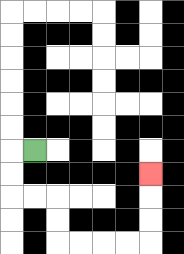{'start': '[1, 6]', 'end': '[6, 7]', 'path_directions': 'L,D,D,R,R,D,D,R,R,R,R,U,U,U', 'path_coordinates': '[[1, 6], [0, 6], [0, 7], [0, 8], [1, 8], [2, 8], [2, 9], [2, 10], [3, 10], [4, 10], [5, 10], [6, 10], [6, 9], [6, 8], [6, 7]]'}